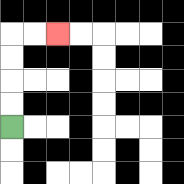{'start': '[0, 5]', 'end': '[2, 1]', 'path_directions': 'U,U,U,U,R,R', 'path_coordinates': '[[0, 5], [0, 4], [0, 3], [0, 2], [0, 1], [1, 1], [2, 1]]'}